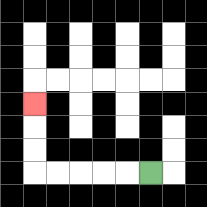{'start': '[6, 7]', 'end': '[1, 4]', 'path_directions': 'L,L,L,L,L,U,U,U', 'path_coordinates': '[[6, 7], [5, 7], [4, 7], [3, 7], [2, 7], [1, 7], [1, 6], [1, 5], [1, 4]]'}